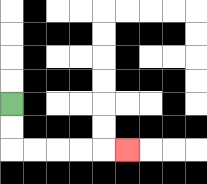{'start': '[0, 4]', 'end': '[5, 6]', 'path_directions': 'D,D,R,R,R,R,R', 'path_coordinates': '[[0, 4], [0, 5], [0, 6], [1, 6], [2, 6], [3, 6], [4, 6], [5, 6]]'}